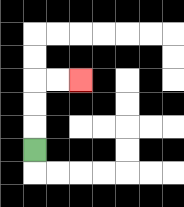{'start': '[1, 6]', 'end': '[3, 3]', 'path_directions': 'U,U,U,R,R', 'path_coordinates': '[[1, 6], [1, 5], [1, 4], [1, 3], [2, 3], [3, 3]]'}